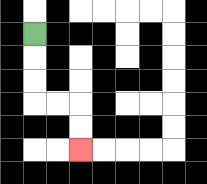{'start': '[1, 1]', 'end': '[3, 6]', 'path_directions': 'D,D,D,R,R,D,D', 'path_coordinates': '[[1, 1], [1, 2], [1, 3], [1, 4], [2, 4], [3, 4], [3, 5], [3, 6]]'}